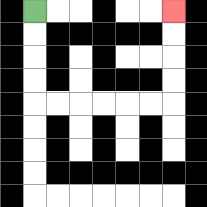{'start': '[1, 0]', 'end': '[7, 0]', 'path_directions': 'D,D,D,D,R,R,R,R,R,R,U,U,U,U', 'path_coordinates': '[[1, 0], [1, 1], [1, 2], [1, 3], [1, 4], [2, 4], [3, 4], [4, 4], [5, 4], [6, 4], [7, 4], [7, 3], [7, 2], [7, 1], [7, 0]]'}